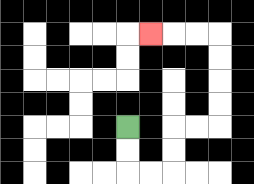{'start': '[5, 5]', 'end': '[6, 1]', 'path_directions': 'D,D,R,R,U,U,R,R,U,U,U,U,L,L,L', 'path_coordinates': '[[5, 5], [5, 6], [5, 7], [6, 7], [7, 7], [7, 6], [7, 5], [8, 5], [9, 5], [9, 4], [9, 3], [9, 2], [9, 1], [8, 1], [7, 1], [6, 1]]'}